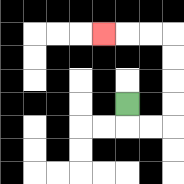{'start': '[5, 4]', 'end': '[4, 1]', 'path_directions': 'D,R,R,U,U,U,U,L,L,L', 'path_coordinates': '[[5, 4], [5, 5], [6, 5], [7, 5], [7, 4], [7, 3], [7, 2], [7, 1], [6, 1], [5, 1], [4, 1]]'}